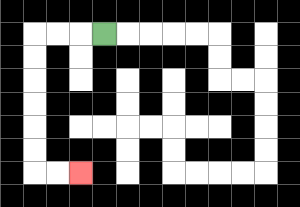{'start': '[4, 1]', 'end': '[3, 7]', 'path_directions': 'L,L,L,D,D,D,D,D,D,R,R', 'path_coordinates': '[[4, 1], [3, 1], [2, 1], [1, 1], [1, 2], [1, 3], [1, 4], [1, 5], [1, 6], [1, 7], [2, 7], [3, 7]]'}